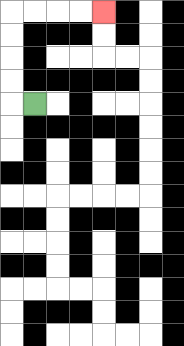{'start': '[1, 4]', 'end': '[4, 0]', 'path_directions': 'L,U,U,U,U,R,R,R,R', 'path_coordinates': '[[1, 4], [0, 4], [0, 3], [0, 2], [0, 1], [0, 0], [1, 0], [2, 0], [3, 0], [4, 0]]'}